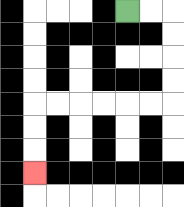{'start': '[5, 0]', 'end': '[1, 7]', 'path_directions': 'R,R,D,D,D,D,L,L,L,L,L,L,D,D,D', 'path_coordinates': '[[5, 0], [6, 0], [7, 0], [7, 1], [7, 2], [7, 3], [7, 4], [6, 4], [5, 4], [4, 4], [3, 4], [2, 4], [1, 4], [1, 5], [1, 6], [1, 7]]'}